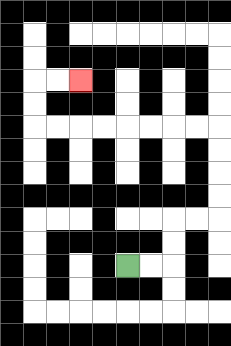{'start': '[5, 11]', 'end': '[3, 3]', 'path_directions': 'R,R,U,U,R,R,U,U,U,U,L,L,L,L,L,L,L,L,U,U,R,R', 'path_coordinates': '[[5, 11], [6, 11], [7, 11], [7, 10], [7, 9], [8, 9], [9, 9], [9, 8], [9, 7], [9, 6], [9, 5], [8, 5], [7, 5], [6, 5], [5, 5], [4, 5], [3, 5], [2, 5], [1, 5], [1, 4], [1, 3], [2, 3], [3, 3]]'}